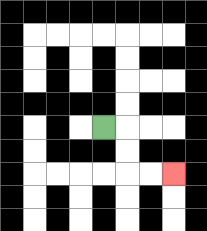{'start': '[4, 5]', 'end': '[7, 7]', 'path_directions': 'R,D,D,R,R', 'path_coordinates': '[[4, 5], [5, 5], [5, 6], [5, 7], [6, 7], [7, 7]]'}